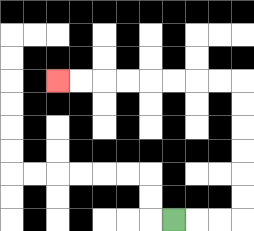{'start': '[7, 9]', 'end': '[2, 3]', 'path_directions': 'R,R,R,U,U,U,U,U,U,L,L,L,L,L,L,L,L', 'path_coordinates': '[[7, 9], [8, 9], [9, 9], [10, 9], [10, 8], [10, 7], [10, 6], [10, 5], [10, 4], [10, 3], [9, 3], [8, 3], [7, 3], [6, 3], [5, 3], [4, 3], [3, 3], [2, 3]]'}